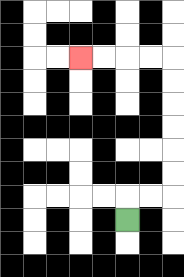{'start': '[5, 9]', 'end': '[3, 2]', 'path_directions': 'U,R,R,U,U,U,U,U,U,L,L,L,L', 'path_coordinates': '[[5, 9], [5, 8], [6, 8], [7, 8], [7, 7], [7, 6], [7, 5], [7, 4], [7, 3], [7, 2], [6, 2], [5, 2], [4, 2], [3, 2]]'}